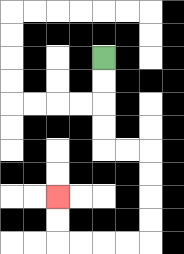{'start': '[4, 2]', 'end': '[2, 8]', 'path_directions': 'D,D,D,D,R,R,D,D,D,D,L,L,L,L,U,U', 'path_coordinates': '[[4, 2], [4, 3], [4, 4], [4, 5], [4, 6], [5, 6], [6, 6], [6, 7], [6, 8], [6, 9], [6, 10], [5, 10], [4, 10], [3, 10], [2, 10], [2, 9], [2, 8]]'}